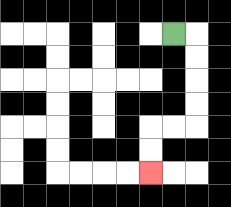{'start': '[7, 1]', 'end': '[6, 7]', 'path_directions': 'R,D,D,D,D,L,L,D,D', 'path_coordinates': '[[7, 1], [8, 1], [8, 2], [8, 3], [8, 4], [8, 5], [7, 5], [6, 5], [6, 6], [6, 7]]'}